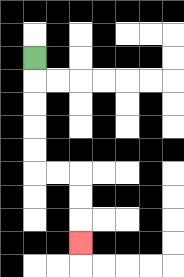{'start': '[1, 2]', 'end': '[3, 10]', 'path_directions': 'D,D,D,D,D,R,R,D,D,D', 'path_coordinates': '[[1, 2], [1, 3], [1, 4], [1, 5], [1, 6], [1, 7], [2, 7], [3, 7], [3, 8], [3, 9], [3, 10]]'}